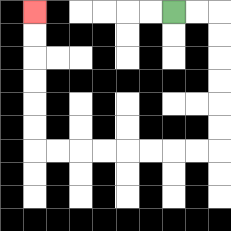{'start': '[7, 0]', 'end': '[1, 0]', 'path_directions': 'R,R,D,D,D,D,D,D,L,L,L,L,L,L,L,L,U,U,U,U,U,U', 'path_coordinates': '[[7, 0], [8, 0], [9, 0], [9, 1], [9, 2], [9, 3], [9, 4], [9, 5], [9, 6], [8, 6], [7, 6], [6, 6], [5, 6], [4, 6], [3, 6], [2, 6], [1, 6], [1, 5], [1, 4], [1, 3], [1, 2], [1, 1], [1, 0]]'}